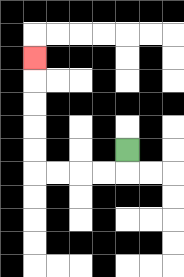{'start': '[5, 6]', 'end': '[1, 2]', 'path_directions': 'D,L,L,L,L,U,U,U,U,U', 'path_coordinates': '[[5, 6], [5, 7], [4, 7], [3, 7], [2, 7], [1, 7], [1, 6], [1, 5], [1, 4], [1, 3], [1, 2]]'}